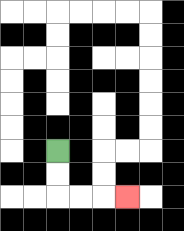{'start': '[2, 6]', 'end': '[5, 8]', 'path_directions': 'D,D,R,R,R', 'path_coordinates': '[[2, 6], [2, 7], [2, 8], [3, 8], [4, 8], [5, 8]]'}